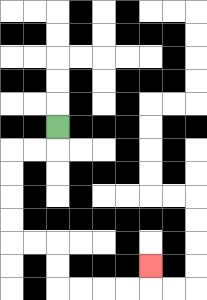{'start': '[2, 5]', 'end': '[6, 11]', 'path_directions': 'D,L,L,D,D,D,D,R,R,D,D,R,R,R,R,U', 'path_coordinates': '[[2, 5], [2, 6], [1, 6], [0, 6], [0, 7], [0, 8], [0, 9], [0, 10], [1, 10], [2, 10], [2, 11], [2, 12], [3, 12], [4, 12], [5, 12], [6, 12], [6, 11]]'}